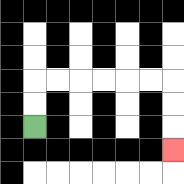{'start': '[1, 5]', 'end': '[7, 6]', 'path_directions': 'U,U,R,R,R,R,R,R,D,D,D', 'path_coordinates': '[[1, 5], [1, 4], [1, 3], [2, 3], [3, 3], [4, 3], [5, 3], [6, 3], [7, 3], [7, 4], [7, 5], [7, 6]]'}